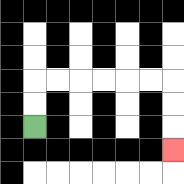{'start': '[1, 5]', 'end': '[7, 6]', 'path_directions': 'U,U,R,R,R,R,R,R,D,D,D', 'path_coordinates': '[[1, 5], [1, 4], [1, 3], [2, 3], [3, 3], [4, 3], [5, 3], [6, 3], [7, 3], [7, 4], [7, 5], [7, 6]]'}